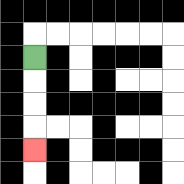{'start': '[1, 2]', 'end': '[1, 6]', 'path_directions': 'D,D,D,D', 'path_coordinates': '[[1, 2], [1, 3], [1, 4], [1, 5], [1, 6]]'}